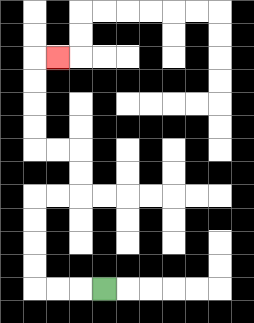{'start': '[4, 12]', 'end': '[2, 2]', 'path_directions': 'L,L,L,U,U,U,U,R,R,U,U,L,L,U,U,U,U,R', 'path_coordinates': '[[4, 12], [3, 12], [2, 12], [1, 12], [1, 11], [1, 10], [1, 9], [1, 8], [2, 8], [3, 8], [3, 7], [3, 6], [2, 6], [1, 6], [1, 5], [1, 4], [1, 3], [1, 2], [2, 2]]'}